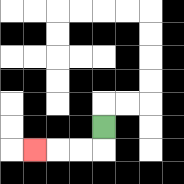{'start': '[4, 5]', 'end': '[1, 6]', 'path_directions': 'D,L,L,L', 'path_coordinates': '[[4, 5], [4, 6], [3, 6], [2, 6], [1, 6]]'}